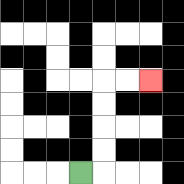{'start': '[3, 7]', 'end': '[6, 3]', 'path_directions': 'R,U,U,U,U,R,R', 'path_coordinates': '[[3, 7], [4, 7], [4, 6], [4, 5], [4, 4], [4, 3], [5, 3], [6, 3]]'}